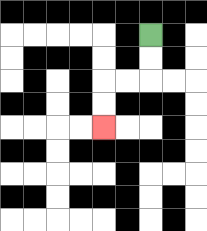{'start': '[6, 1]', 'end': '[4, 5]', 'path_directions': 'D,D,L,L,D,D', 'path_coordinates': '[[6, 1], [6, 2], [6, 3], [5, 3], [4, 3], [4, 4], [4, 5]]'}